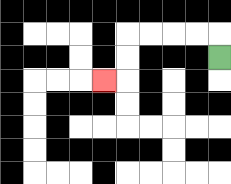{'start': '[9, 2]', 'end': '[4, 3]', 'path_directions': 'U,L,L,L,L,D,D,L', 'path_coordinates': '[[9, 2], [9, 1], [8, 1], [7, 1], [6, 1], [5, 1], [5, 2], [5, 3], [4, 3]]'}